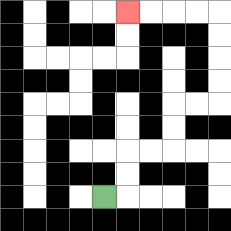{'start': '[4, 8]', 'end': '[5, 0]', 'path_directions': 'R,U,U,R,R,U,U,R,R,U,U,U,U,L,L,L,L', 'path_coordinates': '[[4, 8], [5, 8], [5, 7], [5, 6], [6, 6], [7, 6], [7, 5], [7, 4], [8, 4], [9, 4], [9, 3], [9, 2], [9, 1], [9, 0], [8, 0], [7, 0], [6, 0], [5, 0]]'}